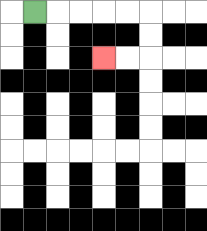{'start': '[1, 0]', 'end': '[4, 2]', 'path_directions': 'R,R,R,R,R,D,D,L,L', 'path_coordinates': '[[1, 0], [2, 0], [3, 0], [4, 0], [5, 0], [6, 0], [6, 1], [6, 2], [5, 2], [4, 2]]'}